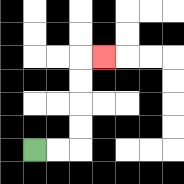{'start': '[1, 6]', 'end': '[4, 2]', 'path_directions': 'R,R,U,U,U,U,R', 'path_coordinates': '[[1, 6], [2, 6], [3, 6], [3, 5], [3, 4], [3, 3], [3, 2], [4, 2]]'}